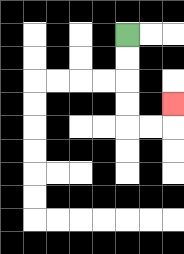{'start': '[5, 1]', 'end': '[7, 4]', 'path_directions': 'D,D,D,D,R,R,U', 'path_coordinates': '[[5, 1], [5, 2], [5, 3], [5, 4], [5, 5], [6, 5], [7, 5], [7, 4]]'}